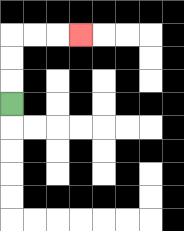{'start': '[0, 4]', 'end': '[3, 1]', 'path_directions': 'U,U,U,R,R,R', 'path_coordinates': '[[0, 4], [0, 3], [0, 2], [0, 1], [1, 1], [2, 1], [3, 1]]'}